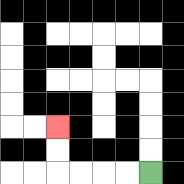{'start': '[6, 7]', 'end': '[2, 5]', 'path_directions': 'L,L,L,L,U,U', 'path_coordinates': '[[6, 7], [5, 7], [4, 7], [3, 7], [2, 7], [2, 6], [2, 5]]'}